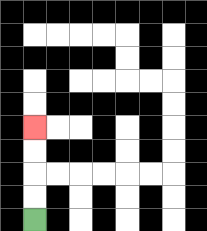{'start': '[1, 9]', 'end': '[1, 5]', 'path_directions': 'U,U,U,U', 'path_coordinates': '[[1, 9], [1, 8], [1, 7], [1, 6], [1, 5]]'}